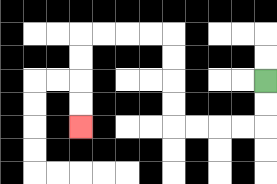{'start': '[11, 3]', 'end': '[3, 5]', 'path_directions': 'D,D,L,L,L,L,U,U,U,U,L,L,L,L,D,D,D,D', 'path_coordinates': '[[11, 3], [11, 4], [11, 5], [10, 5], [9, 5], [8, 5], [7, 5], [7, 4], [7, 3], [7, 2], [7, 1], [6, 1], [5, 1], [4, 1], [3, 1], [3, 2], [3, 3], [3, 4], [3, 5]]'}